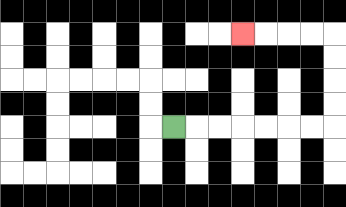{'start': '[7, 5]', 'end': '[10, 1]', 'path_directions': 'R,R,R,R,R,R,R,U,U,U,U,L,L,L,L', 'path_coordinates': '[[7, 5], [8, 5], [9, 5], [10, 5], [11, 5], [12, 5], [13, 5], [14, 5], [14, 4], [14, 3], [14, 2], [14, 1], [13, 1], [12, 1], [11, 1], [10, 1]]'}